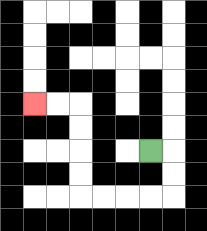{'start': '[6, 6]', 'end': '[1, 4]', 'path_directions': 'R,D,D,L,L,L,L,U,U,U,U,L,L', 'path_coordinates': '[[6, 6], [7, 6], [7, 7], [7, 8], [6, 8], [5, 8], [4, 8], [3, 8], [3, 7], [3, 6], [3, 5], [3, 4], [2, 4], [1, 4]]'}